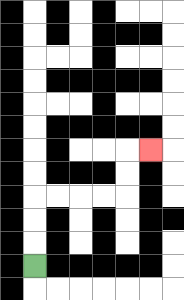{'start': '[1, 11]', 'end': '[6, 6]', 'path_directions': 'U,U,U,R,R,R,R,U,U,R', 'path_coordinates': '[[1, 11], [1, 10], [1, 9], [1, 8], [2, 8], [3, 8], [4, 8], [5, 8], [5, 7], [5, 6], [6, 6]]'}